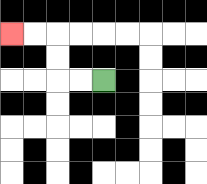{'start': '[4, 3]', 'end': '[0, 1]', 'path_directions': 'L,L,U,U,L,L', 'path_coordinates': '[[4, 3], [3, 3], [2, 3], [2, 2], [2, 1], [1, 1], [0, 1]]'}